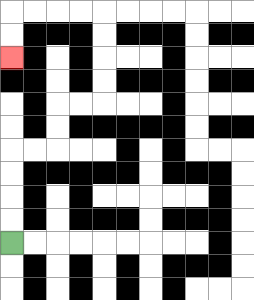{'start': '[0, 10]', 'end': '[0, 2]', 'path_directions': 'U,U,U,U,R,R,U,U,R,R,U,U,U,U,L,L,L,L,D,D', 'path_coordinates': '[[0, 10], [0, 9], [0, 8], [0, 7], [0, 6], [1, 6], [2, 6], [2, 5], [2, 4], [3, 4], [4, 4], [4, 3], [4, 2], [4, 1], [4, 0], [3, 0], [2, 0], [1, 0], [0, 0], [0, 1], [0, 2]]'}